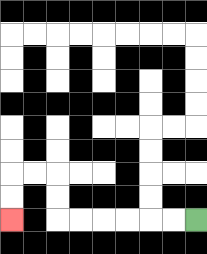{'start': '[8, 9]', 'end': '[0, 9]', 'path_directions': 'L,L,L,L,L,L,U,U,L,L,D,D', 'path_coordinates': '[[8, 9], [7, 9], [6, 9], [5, 9], [4, 9], [3, 9], [2, 9], [2, 8], [2, 7], [1, 7], [0, 7], [0, 8], [0, 9]]'}